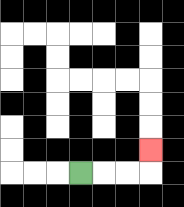{'start': '[3, 7]', 'end': '[6, 6]', 'path_directions': 'R,R,R,U', 'path_coordinates': '[[3, 7], [4, 7], [5, 7], [6, 7], [6, 6]]'}